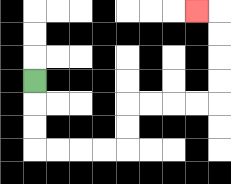{'start': '[1, 3]', 'end': '[8, 0]', 'path_directions': 'D,D,D,R,R,R,R,U,U,R,R,R,R,U,U,U,U,L', 'path_coordinates': '[[1, 3], [1, 4], [1, 5], [1, 6], [2, 6], [3, 6], [4, 6], [5, 6], [5, 5], [5, 4], [6, 4], [7, 4], [8, 4], [9, 4], [9, 3], [9, 2], [9, 1], [9, 0], [8, 0]]'}